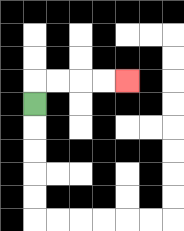{'start': '[1, 4]', 'end': '[5, 3]', 'path_directions': 'U,R,R,R,R', 'path_coordinates': '[[1, 4], [1, 3], [2, 3], [3, 3], [4, 3], [5, 3]]'}